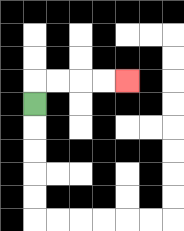{'start': '[1, 4]', 'end': '[5, 3]', 'path_directions': 'U,R,R,R,R', 'path_coordinates': '[[1, 4], [1, 3], [2, 3], [3, 3], [4, 3], [5, 3]]'}